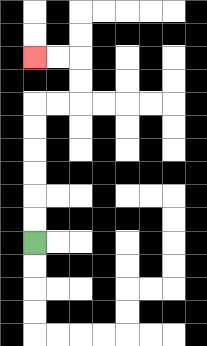{'start': '[1, 10]', 'end': '[1, 2]', 'path_directions': 'U,U,U,U,U,U,R,R,U,U,L,L', 'path_coordinates': '[[1, 10], [1, 9], [1, 8], [1, 7], [1, 6], [1, 5], [1, 4], [2, 4], [3, 4], [3, 3], [3, 2], [2, 2], [1, 2]]'}